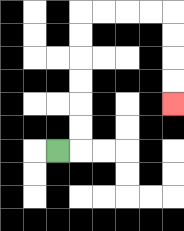{'start': '[2, 6]', 'end': '[7, 4]', 'path_directions': 'R,U,U,U,U,U,U,R,R,R,R,D,D,D,D', 'path_coordinates': '[[2, 6], [3, 6], [3, 5], [3, 4], [3, 3], [3, 2], [3, 1], [3, 0], [4, 0], [5, 0], [6, 0], [7, 0], [7, 1], [7, 2], [7, 3], [7, 4]]'}